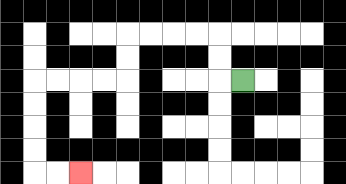{'start': '[10, 3]', 'end': '[3, 7]', 'path_directions': 'L,U,U,L,L,L,L,D,D,L,L,L,L,D,D,D,D,R,R', 'path_coordinates': '[[10, 3], [9, 3], [9, 2], [9, 1], [8, 1], [7, 1], [6, 1], [5, 1], [5, 2], [5, 3], [4, 3], [3, 3], [2, 3], [1, 3], [1, 4], [1, 5], [1, 6], [1, 7], [2, 7], [3, 7]]'}